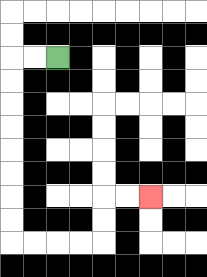{'start': '[2, 2]', 'end': '[6, 8]', 'path_directions': 'L,L,D,D,D,D,D,D,D,D,R,R,R,R,U,U,R,R', 'path_coordinates': '[[2, 2], [1, 2], [0, 2], [0, 3], [0, 4], [0, 5], [0, 6], [0, 7], [0, 8], [0, 9], [0, 10], [1, 10], [2, 10], [3, 10], [4, 10], [4, 9], [4, 8], [5, 8], [6, 8]]'}